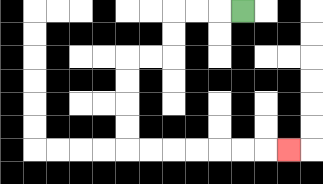{'start': '[10, 0]', 'end': '[12, 6]', 'path_directions': 'L,L,L,D,D,L,L,D,D,D,D,R,R,R,R,R,R,R', 'path_coordinates': '[[10, 0], [9, 0], [8, 0], [7, 0], [7, 1], [7, 2], [6, 2], [5, 2], [5, 3], [5, 4], [5, 5], [5, 6], [6, 6], [7, 6], [8, 6], [9, 6], [10, 6], [11, 6], [12, 6]]'}